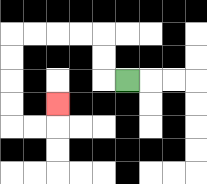{'start': '[5, 3]', 'end': '[2, 4]', 'path_directions': 'L,U,U,L,L,L,L,D,D,D,D,R,R,U', 'path_coordinates': '[[5, 3], [4, 3], [4, 2], [4, 1], [3, 1], [2, 1], [1, 1], [0, 1], [0, 2], [0, 3], [0, 4], [0, 5], [1, 5], [2, 5], [2, 4]]'}